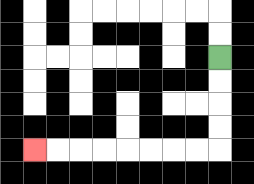{'start': '[9, 2]', 'end': '[1, 6]', 'path_directions': 'D,D,D,D,L,L,L,L,L,L,L,L', 'path_coordinates': '[[9, 2], [9, 3], [9, 4], [9, 5], [9, 6], [8, 6], [7, 6], [6, 6], [5, 6], [4, 6], [3, 6], [2, 6], [1, 6]]'}